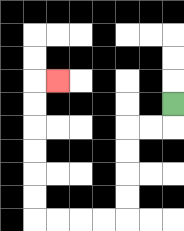{'start': '[7, 4]', 'end': '[2, 3]', 'path_directions': 'D,L,L,D,D,D,D,L,L,L,L,U,U,U,U,U,U,R', 'path_coordinates': '[[7, 4], [7, 5], [6, 5], [5, 5], [5, 6], [5, 7], [5, 8], [5, 9], [4, 9], [3, 9], [2, 9], [1, 9], [1, 8], [1, 7], [1, 6], [1, 5], [1, 4], [1, 3], [2, 3]]'}